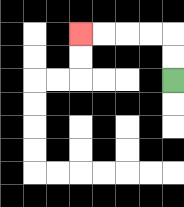{'start': '[7, 3]', 'end': '[3, 1]', 'path_directions': 'U,U,L,L,L,L', 'path_coordinates': '[[7, 3], [7, 2], [7, 1], [6, 1], [5, 1], [4, 1], [3, 1]]'}